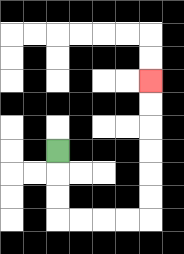{'start': '[2, 6]', 'end': '[6, 3]', 'path_directions': 'D,D,D,R,R,R,R,U,U,U,U,U,U', 'path_coordinates': '[[2, 6], [2, 7], [2, 8], [2, 9], [3, 9], [4, 9], [5, 9], [6, 9], [6, 8], [6, 7], [6, 6], [6, 5], [6, 4], [6, 3]]'}